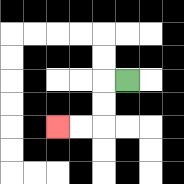{'start': '[5, 3]', 'end': '[2, 5]', 'path_directions': 'L,D,D,L,L', 'path_coordinates': '[[5, 3], [4, 3], [4, 4], [4, 5], [3, 5], [2, 5]]'}